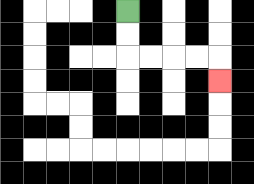{'start': '[5, 0]', 'end': '[9, 3]', 'path_directions': 'D,D,R,R,R,R,D', 'path_coordinates': '[[5, 0], [5, 1], [5, 2], [6, 2], [7, 2], [8, 2], [9, 2], [9, 3]]'}